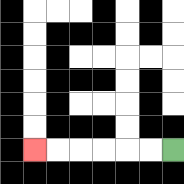{'start': '[7, 6]', 'end': '[1, 6]', 'path_directions': 'L,L,L,L,L,L', 'path_coordinates': '[[7, 6], [6, 6], [5, 6], [4, 6], [3, 6], [2, 6], [1, 6]]'}